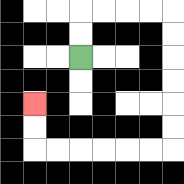{'start': '[3, 2]', 'end': '[1, 4]', 'path_directions': 'U,U,R,R,R,R,D,D,D,D,D,D,L,L,L,L,L,L,U,U', 'path_coordinates': '[[3, 2], [3, 1], [3, 0], [4, 0], [5, 0], [6, 0], [7, 0], [7, 1], [7, 2], [7, 3], [7, 4], [7, 5], [7, 6], [6, 6], [5, 6], [4, 6], [3, 6], [2, 6], [1, 6], [1, 5], [1, 4]]'}